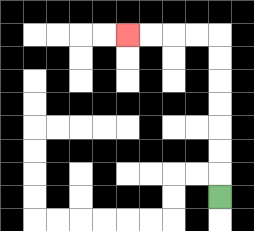{'start': '[9, 8]', 'end': '[5, 1]', 'path_directions': 'U,U,U,U,U,U,U,L,L,L,L', 'path_coordinates': '[[9, 8], [9, 7], [9, 6], [9, 5], [9, 4], [9, 3], [9, 2], [9, 1], [8, 1], [7, 1], [6, 1], [5, 1]]'}